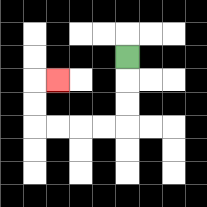{'start': '[5, 2]', 'end': '[2, 3]', 'path_directions': 'D,D,D,L,L,L,L,U,U,R', 'path_coordinates': '[[5, 2], [5, 3], [5, 4], [5, 5], [4, 5], [3, 5], [2, 5], [1, 5], [1, 4], [1, 3], [2, 3]]'}